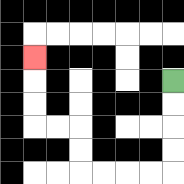{'start': '[7, 3]', 'end': '[1, 2]', 'path_directions': 'D,D,D,D,L,L,L,L,U,U,L,L,U,U,U', 'path_coordinates': '[[7, 3], [7, 4], [7, 5], [7, 6], [7, 7], [6, 7], [5, 7], [4, 7], [3, 7], [3, 6], [3, 5], [2, 5], [1, 5], [1, 4], [1, 3], [1, 2]]'}